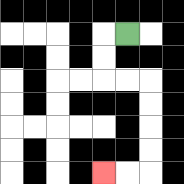{'start': '[5, 1]', 'end': '[4, 7]', 'path_directions': 'L,D,D,R,R,D,D,D,D,L,L', 'path_coordinates': '[[5, 1], [4, 1], [4, 2], [4, 3], [5, 3], [6, 3], [6, 4], [6, 5], [6, 6], [6, 7], [5, 7], [4, 7]]'}